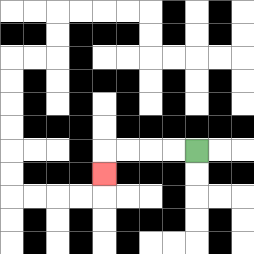{'start': '[8, 6]', 'end': '[4, 7]', 'path_directions': 'L,L,L,L,D', 'path_coordinates': '[[8, 6], [7, 6], [6, 6], [5, 6], [4, 6], [4, 7]]'}